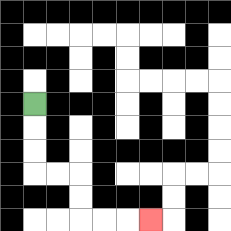{'start': '[1, 4]', 'end': '[6, 9]', 'path_directions': 'D,D,D,R,R,D,D,R,R,R', 'path_coordinates': '[[1, 4], [1, 5], [1, 6], [1, 7], [2, 7], [3, 7], [3, 8], [3, 9], [4, 9], [5, 9], [6, 9]]'}